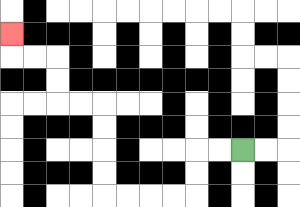{'start': '[10, 6]', 'end': '[0, 1]', 'path_directions': 'L,L,D,D,L,L,L,L,U,U,U,U,L,L,U,U,L,L,U', 'path_coordinates': '[[10, 6], [9, 6], [8, 6], [8, 7], [8, 8], [7, 8], [6, 8], [5, 8], [4, 8], [4, 7], [4, 6], [4, 5], [4, 4], [3, 4], [2, 4], [2, 3], [2, 2], [1, 2], [0, 2], [0, 1]]'}